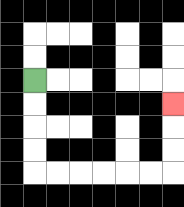{'start': '[1, 3]', 'end': '[7, 4]', 'path_directions': 'D,D,D,D,R,R,R,R,R,R,U,U,U', 'path_coordinates': '[[1, 3], [1, 4], [1, 5], [1, 6], [1, 7], [2, 7], [3, 7], [4, 7], [5, 7], [6, 7], [7, 7], [7, 6], [7, 5], [7, 4]]'}